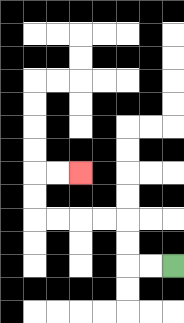{'start': '[7, 11]', 'end': '[3, 7]', 'path_directions': 'L,L,U,U,L,L,L,L,U,U,R,R', 'path_coordinates': '[[7, 11], [6, 11], [5, 11], [5, 10], [5, 9], [4, 9], [3, 9], [2, 9], [1, 9], [1, 8], [1, 7], [2, 7], [3, 7]]'}